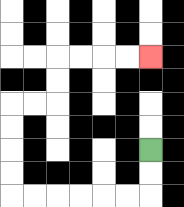{'start': '[6, 6]', 'end': '[6, 2]', 'path_directions': 'D,D,L,L,L,L,L,L,U,U,U,U,R,R,U,U,R,R,R,R', 'path_coordinates': '[[6, 6], [6, 7], [6, 8], [5, 8], [4, 8], [3, 8], [2, 8], [1, 8], [0, 8], [0, 7], [0, 6], [0, 5], [0, 4], [1, 4], [2, 4], [2, 3], [2, 2], [3, 2], [4, 2], [5, 2], [6, 2]]'}